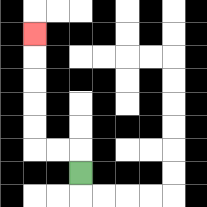{'start': '[3, 7]', 'end': '[1, 1]', 'path_directions': 'U,L,L,U,U,U,U,U', 'path_coordinates': '[[3, 7], [3, 6], [2, 6], [1, 6], [1, 5], [1, 4], [1, 3], [1, 2], [1, 1]]'}